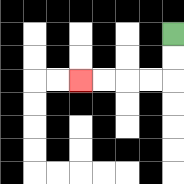{'start': '[7, 1]', 'end': '[3, 3]', 'path_directions': 'D,D,L,L,L,L', 'path_coordinates': '[[7, 1], [7, 2], [7, 3], [6, 3], [5, 3], [4, 3], [3, 3]]'}